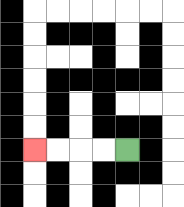{'start': '[5, 6]', 'end': '[1, 6]', 'path_directions': 'L,L,L,L', 'path_coordinates': '[[5, 6], [4, 6], [3, 6], [2, 6], [1, 6]]'}